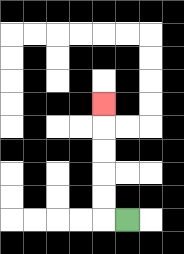{'start': '[5, 9]', 'end': '[4, 4]', 'path_directions': 'L,U,U,U,U,U', 'path_coordinates': '[[5, 9], [4, 9], [4, 8], [4, 7], [4, 6], [4, 5], [4, 4]]'}